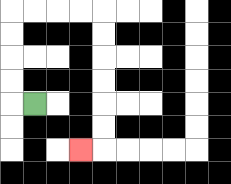{'start': '[1, 4]', 'end': '[3, 6]', 'path_directions': 'L,U,U,U,U,R,R,R,R,D,D,D,D,D,D,L', 'path_coordinates': '[[1, 4], [0, 4], [0, 3], [0, 2], [0, 1], [0, 0], [1, 0], [2, 0], [3, 0], [4, 0], [4, 1], [4, 2], [4, 3], [4, 4], [4, 5], [4, 6], [3, 6]]'}